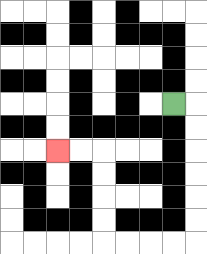{'start': '[7, 4]', 'end': '[2, 6]', 'path_directions': 'R,D,D,D,D,D,D,L,L,L,L,U,U,U,U,L,L', 'path_coordinates': '[[7, 4], [8, 4], [8, 5], [8, 6], [8, 7], [8, 8], [8, 9], [8, 10], [7, 10], [6, 10], [5, 10], [4, 10], [4, 9], [4, 8], [4, 7], [4, 6], [3, 6], [2, 6]]'}